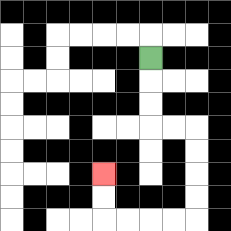{'start': '[6, 2]', 'end': '[4, 7]', 'path_directions': 'D,D,D,R,R,D,D,D,D,L,L,L,L,U,U', 'path_coordinates': '[[6, 2], [6, 3], [6, 4], [6, 5], [7, 5], [8, 5], [8, 6], [8, 7], [8, 8], [8, 9], [7, 9], [6, 9], [5, 9], [4, 9], [4, 8], [4, 7]]'}